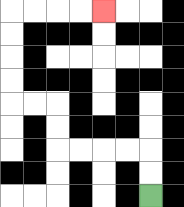{'start': '[6, 8]', 'end': '[4, 0]', 'path_directions': 'U,U,L,L,L,L,U,U,L,L,U,U,U,U,R,R,R,R', 'path_coordinates': '[[6, 8], [6, 7], [6, 6], [5, 6], [4, 6], [3, 6], [2, 6], [2, 5], [2, 4], [1, 4], [0, 4], [0, 3], [0, 2], [0, 1], [0, 0], [1, 0], [2, 0], [3, 0], [4, 0]]'}